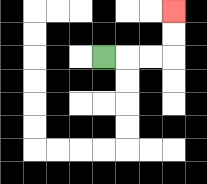{'start': '[4, 2]', 'end': '[7, 0]', 'path_directions': 'R,R,R,U,U', 'path_coordinates': '[[4, 2], [5, 2], [6, 2], [7, 2], [7, 1], [7, 0]]'}